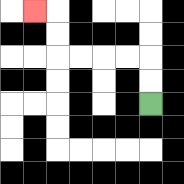{'start': '[6, 4]', 'end': '[1, 0]', 'path_directions': 'U,U,L,L,L,L,U,U,L', 'path_coordinates': '[[6, 4], [6, 3], [6, 2], [5, 2], [4, 2], [3, 2], [2, 2], [2, 1], [2, 0], [1, 0]]'}